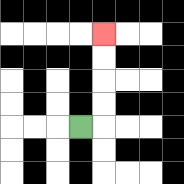{'start': '[3, 5]', 'end': '[4, 1]', 'path_directions': 'R,U,U,U,U', 'path_coordinates': '[[3, 5], [4, 5], [4, 4], [4, 3], [4, 2], [4, 1]]'}